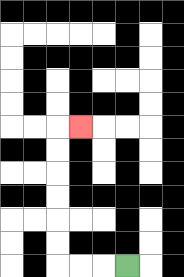{'start': '[5, 11]', 'end': '[3, 5]', 'path_directions': 'L,L,L,U,U,U,U,U,U,R', 'path_coordinates': '[[5, 11], [4, 11], [3, 11], [2, 11], [2, 10], [2, 9], [2, 8], [2, 7], [2, 6], [2, 5], [3, 5]]'}